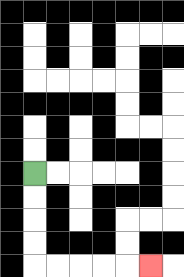{'start': '[1, 7]', 'end': '[6, 11]', 'path_directions': 'D,D,D,D,R,R,R,R,R', 'path_coordinates': '[[1, 7], [1, 8], [1, 9], [1, 10], [1, 11], [2, 11], [3, 11], [4, 11], [5, 11], [6, 11]]'}